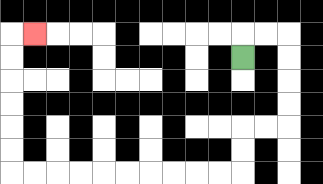{'start': '[10, 2]', 'end': '[1, 1]', 'path_directions': 'U,R,R,D,D,D,D,L,L,D,D,L,L,L,L,L,L,L,L,L,L,U,U,U,U,U,U,R', 'path_coordinates': '[[10, 2], [10, 1], [11, 1], [12, 1], [12, 2], [12, 3], [12, 4], [12, 5], [11, 5], [10, 5], [10, 6], [10, 7], [9, 7], [8, 7], [7, 7], [6, 7], [5, 7], [4, 7], [3, 7], [2, 7], [1, 7], [0, 7], [0, 6], [0, 5], [0, 4], [0, 3], [0, 2], [0, 1], [1, 1]]'}